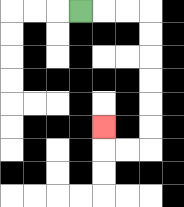{'start': '[3, 0]', 'end': '[4, 5]', 'path_directions': 'R,R,R,D,D,D,D,D,D,L,L,U', 'path_coordinates': '[[3, 0], [4, 0], [5, 0], [6, 0], [6, 1], [6, 2], [6, 3], [6, 4], [6, 5], [6, 6], [5, 6], [4, 6], [4, 5]]'}